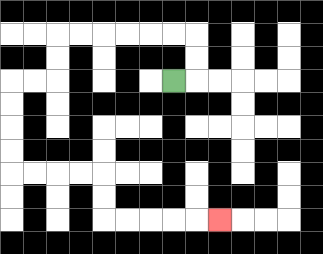{'start': '[7, 3]', 'end': '[9, 9]', 'path_directions': 'R,U,U,L,L,L,L,L,L,D,D,L,L,D,D,D,D,R,R,R,R,D,D,R,R,R,R,R', 'path_coordinates': '[[7, 3], [8, 3], [8, 2], [8, 1], [7, 1], [6, 1], [5, 1], [4, 1], [3, 1], [2, 1], [2, 2], [2, 3], [1, 3], [0, 3], [0, 4], [0, 5], [0, 6], [0, 7], [1, 7], [2, 7], [3, 7], [4, 7], [4, 8], [4, 9], [5, 9], [6, 9], [7, 9], [8, 9], [9, 9]]'}